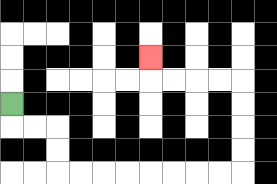{'start': '[0, 4]', 'end': '[6, 2]', 'path_directions': 'D,R,R,D,D,R,R,R,R,R,R,R,R,U,U,U,U,L,L,L,L,U', 'path_coordinates': '[[0, 4], [0, 5], [1, 5], [2, 5], [2, 6], [2, 7], [3, 7], [4, 7], [5, 7], [6, 7], [7, 7], [8, 7], [9, 7], [10, 7], [10, 6], [10, 5], [10, 4], [10, 3], [9, 3], [8, 3], [7, 3], [6, 3], [6, 2]]'}